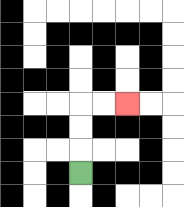{'start': '[3, 7]', 'end': '[5, 4]', 'path_directions': 'U,U,U,R,R', 'path_coordinates': '[[3, 7], [3, 6], [3, 5], [3, 4], [4, 4], [5, 4]]'}